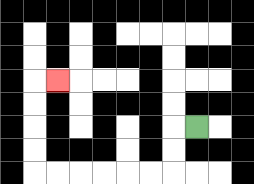{'start': '[8, 5]', 'end': '[2, 3]', 'path_directions': 'L,D,D,L,L,L,L,L,L,U,U,U,U,R', 'path_coordinates': '[[8, 5], [7, 5], [7, 6], [7, 7], [6, 7], [5, 7], [4, 7], [3, 7], [2, 7], [1, 7], [1, 6], [1, 5], [1, 4], [1, 3], [2, 3]]'}